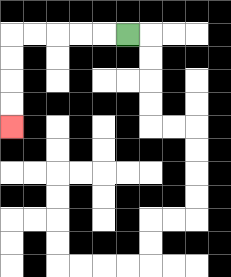{'start': '[5, 1]', 'end': '[0, 5]', 'path_directions': 'L,L,L,L,L,D,D,D,D', 'path_coordinates': '[[5, 1], [4, 1], [3, 1], [2, 1], [1, 1], [0, 1], [0, 2], [0, 3], [0, 4], [0, 5]]'}